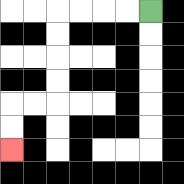{'start': '[6, 0]', 'end': '[0, 6]', 'path_directions': 'L,L,L,L,D,D,D,D,L,L,D,D', 'path_coordinates': '[[6, 0], [5, 0], [4, 0], [3, 0], [2, 0], [2, 1], [2, 2], [2, 3], [2, 4], [1, 4], [0, 4], [0, 5], [0, 6]]'}